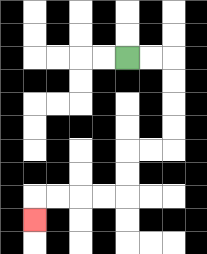{'start': '[5, 2]', 'end': '[1, 9]', 'path_directions': 'R,R,D,D,D,D,L,L,D,D,L,L,L,L,D', 'path_coordinates': '[[5, 2], [6, 2], [7, 2], [7, 3], [7, 4], [7, 5], [7, 6], [6, 6], [5, 6], [5, 7], [5, 8], [4, 8], [3, 8], [2, 8], [1, 8], [1, 9]]'}